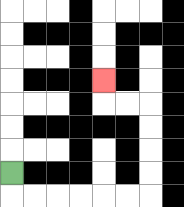{'start': '[0, 7]', 'end': '[4, 3]', 'path_directions': 'D,R,R,R,R,R,R,U,U,U,U,L,L,U', 'path_coordinates': '[[0, 7], [0, 8], [1, 8], [2, 8], [3, 8], [4, 8], [5, 8], [6, 8], [6, 7], [6, 6], [6, 5], [6, 4], [5, 4], [4, 4], [4, 3]]'}